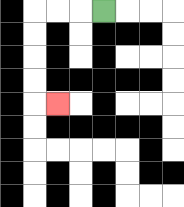{'start': '[4, 0]', 'end': '[2, 4]', 'path_directions': 'L,L,L,D,D,D,D,R', 'path_coordinates': '[[4, 0], [3, 0], [2, 0], [1, 0], [1, 1], [1, 2], [1, 3], [1, 4], [2, 4]]'}